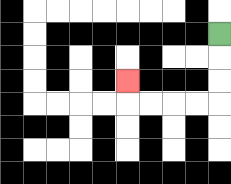{'start': '[9, 1]', 'end': '[5, 3]', 'path_directions': 'D,D,D,L,L,L,L,U', 'path_coordinates': '[[9, 1], [9, 2], [9, 3], [9, 4], [8, 4], [7, 4], [6, 4], [5, 4], [5, 3]]'}